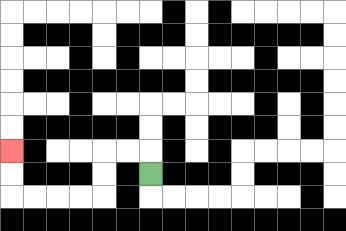{'start': '[6, 7]', 'end': '[0, 6]', 'path_directions': 'U,L,L,D,D,L,L,L,L,U,U', 'path_coordinates': '[[6, 7], [6, 6], [5, 6], [4, 6], [4, 7], [4, 8], [3, 8], [2, 8], [1, 8], [0, 8], [0, 7], [0, 6]]'}